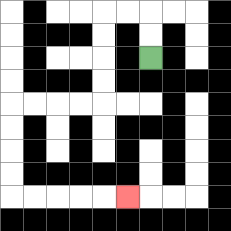{'start': '[6, 2]', 'end': '[5, 8]', 'path_directions': 'U,U,L,L,D,D,D,D,L,L,L,L,D,D,D,D,R,R,R,R,R', 'path_coordinates': '[[6, 2], [6, 1], [6, 0], [5, 0], [4, 0], [4, 1], [4, 2], [4, 3], [4, 4], [3, 4], [2, 4], [1, 4], [0, 4], [0, 5], [0, 6], [0, 7], [0, 8], [1, 8], [2, 8], [3, 8], [4, 8], [5, 8]]'}